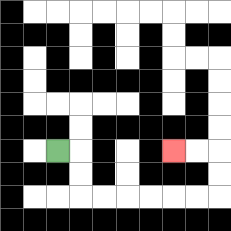{'start': '[2, 6]', 'end': '[7, 6]', 'path_directions': 'R,D,D,R,R,R,R,R,R,U,U,L,L', 'path_coordinates': '[[2, 6], [3, 6], [3, 7], [3, 8], [4, 8], [5, 8], [6, 8], [7, 8], [8, 8], [9, 8], [9, 7], [9, 6], [8, 6], [7, 6]]'}